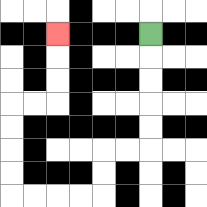{'start': '[6, 1]', 'end': '[2, 1]', 'path_directions': 'D,D,D,D,D,L,L,D,D,L,L,L,L,U,U,U,U,R,R,U,U,U', 'path_coordinates': '[[6, 1], [6, 2], [6, 3], [6, 4], [6, 5], [6, 6], [5, 6], [4, 6], [4, 7], [4, 8], [3, 8], [2, 8], [1, 8], [0, 8], [0, 7], [0, 6], [0, 5], [0, 4], [1, 4], [2, 4], [2, 3], [2, 2], [2, 1]]'}